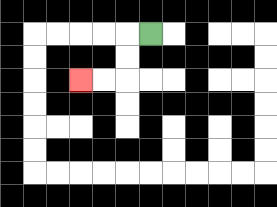{'start': '[6, 1]', 'end': '[3, 3]', 'path_directions': 'L,D,D,L,L', 'path_coordinates': '[[6, 1], [5, 1], [5, 2], [5, 3], [4, 3], [3, 3]]'}